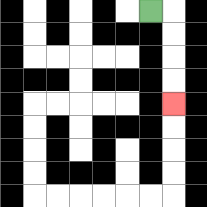{'start': '[6, 0]', 'end': '[7, 4]', 'path_directions': 'R,D,D,D,D', 'path_coordinates': '[[6, 0], [7, 0], [7, 1], [7, 2], [7, 3], [7, 4]]'}